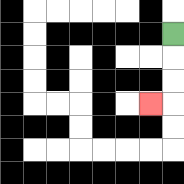{'start': '[7, 1]', 'end': '[6, 4]', 'path_directions': 'D,D,D,L', 'path_coordinates': '[[7, 1], [7, 2], [7, 3], [7, 4], [6, 4]]'}